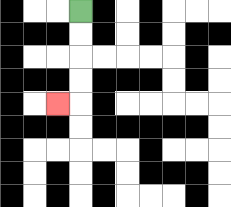{'start': '[3, 0]', 'end': '[2, 4]', 'path_directions': 'D,D,D,D,L', 'path_coordinates': '[[3, 0], [3, 1], [3, 2], [3, 3], [3, 4], [2, 4]]'}